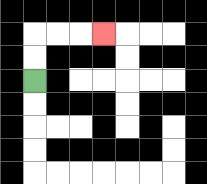{'start': '[1, 3]', 'end': '[4, 1]', 'path_directions': 'U,U,R,R,R', 'path_coordinates': '[[1, 3], [1, 2], [1, 1], [2, 1], [3, 1], [4, 1]]'}